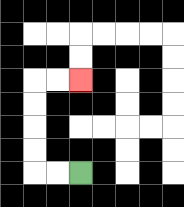{'start': '[3, 7]', 'end': '[3, 3]', 'path_directions': 'L,L,U,U,U,U,R,R', 'path_coordinates': '[[3, 7], [2, 7], [1, 7], [1, 6], [1, 5], [1, 4], [1, 3], [2, 3], [3, 3]]'}